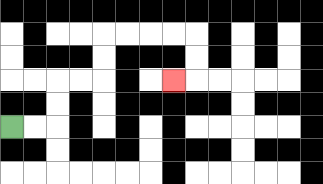{'start': '[0, 5]', 'end': '[7, 3]', 'path_directions': 'R,R,U,U,R,R,U,U,R,R,R,R,D,D,L', 'path_coordinates': '[[0, 5], [1, 5], [2, 5], [2, 4], [2, 3], [3, 3], [4, 3], [4, 2], [4, 1], [5, 1], [6, 1], [7, 1], [8, 1], [8, 2], [8, 3], [7, 3]]'}